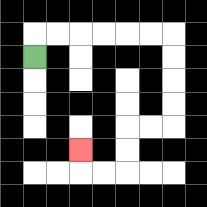{'start': '[1, 2]', 'end': '[3, 6]', 'path_directions': 'U,R,R,R,R,R,R,D,D,D,D,L,L,D,D,L,L,U', 'path_coordinates': '[[1, 2], [1, 1], [2, 1], [3, 1], [4, 1], [5, 1], [6, 1], [7, 1], [7, 2], [7, 3], [7, 4], [7, 5], [6, 5], [5, 5], [5, 6], [5, 7], [4, 7], [3, 7], [3, 6]]'}